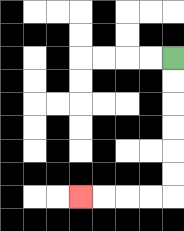{'start': '[7, 2]', 'end': '[3, 8]', 'path_directions': 'D,D,D,D,D,D,L,L,L,L', 'path_coordinates': '[[7, 2], [7, 3], [7, 4], [7, 5], [7, 6], [7, 7], [7, 8], [6, 8], [5, 8], [4, 8], [3, 8]]'}